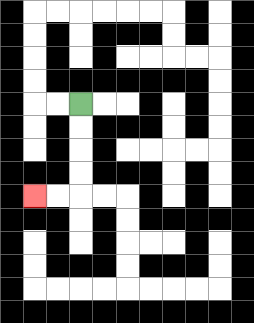{'start': '[3, 4]', 'end': '[1, 8]', 'path_directions': 'D,D,D,D,L,L', 'path_coordinates': '[[3, 4], [3, 5], [3, 6], [3, 7], [3, 8], [2, 8], [1, 8]]'}